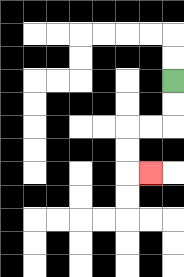{'start': '[7, 3]', 'end': '[6, 7]', 'path_directions': 'D,D,L,L,D,D,R', 'path_coordinates': '[[7, 3], [7, 4], [7, 5], [6, 5], [5, 5], [5, 6], [5, 7], [6, 7]]'}